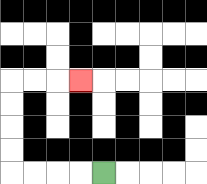{'start': '[4, 7]', 'end': '[3, 3]', 'path_directions': 'L,L,L,L,U,U,U,U,R,R,R', 'path_coordinates': '[[4, 7], [3, 7], [2, 7], [1, 7], [0, 7], [0, 6], [0, 5], [0, 4], [0, 3], [1, 3], [2, 3], [3, 3]]'}